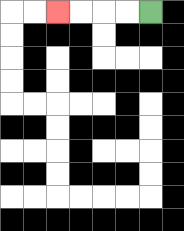{'start': '[6, 0]', 'end': '[2, 0]', 'path_directions': 'L,L,L,L', 'path_coordinates': '[[6, 0], [5, 0], [4, 0], [3, 0], [2, 0]]'}